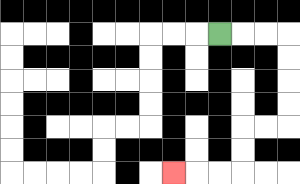{'start': '[9, 1]', 'end': '[7, 7]', 'path_directions': 'R,R,R,D,D,D,D,L,L,D,D,L,L,L', 'path_coordinates': '[[9, 1], [10, 1], [11, 1], [12, 1], [12, 2], [12, 3], [12, 4], [12, 5], [11, 5], [10, 5], [10, 6], [10, 7], [9, 7], [8, 7], [7, 7]]'}